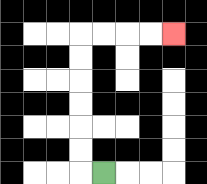{'start': '[4, 7]', 'end': '[7, 1]', 'path_directions': 'L,U,U,U,U,U,U,R,R,R,R', 'path_coordinates': '[[4, 7], [3, 7], [3, 6], [3, 5], [3, 4], [3, 3], [3, 2], [3, 1], [4, 1], [5, 1], [6, 1], [7, 1]]'}